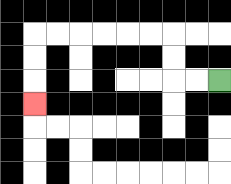{'start': '[9, 3]', 'end': '[1, 4]', 'path_directions': 'L,L,U,U,L,L,L,L,L,L,D,D,D', 'path_coordinates': '[[9, 3], [8, 3], [7, 3], [7, 2], [7, 1], [6, 1], [5, 1], [4, 1], [3, 1], [2, 1], [1, 1], [1, 2], [1, 3], [1, 4]]'}